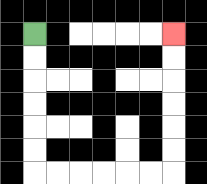{'start': '[1, 1]', 'end': '[7, 1]', 'path_directions': 'D,D,D,D,D,D,R,R,R,R,R,R,U,U,U,U,U,U', 'path_coordinates': '[[1, 1], [1, 2], [1, 3], [1, 4], [1, 5], [1, 6], [1, 7], [2, 7], [3, 7], [4, 7], [5, 7], [6, 7], [7, 7], [7, 6], [7, 5], [7, 4], [7, 3], [7, 2], [7, 1]]'}